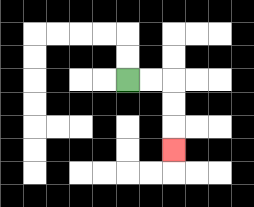{'start': '[5, 3]', 'end': '[7, 6]', 'path_directions': 'R,R,D,D,D', 'path_coordinates': '[[5, 3], [6, 3], [7, 3], [7, 4], [7, 5], [7, 6]]'}